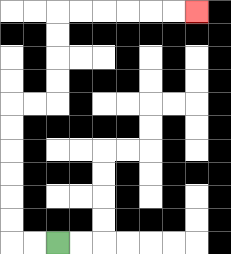{'start': '[2, 10]', 'end': '[8, 0]', 'path_directions': 'L,L,U,U,U,U,U,U,R,R,U,U,U,U,R,R,R,R,R,R', 'path_coordinates': '[[2, 10], [1, 10], [0, 10], [0, 9], [0, 8], [0, 7], [0, 6], [0, 5], [0, 4], [1, 4], [2, 4], [2, 3], [2, 2], [2, 1], [2, 0], [3, 0], [4, 0], [5, 0], [6, 0], [7, 0], [8, 0]]'}